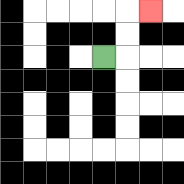{'start': '[4, 2]', 'end': '[6, 0]', 'path_directions': 'R,U,U,R', 'path_coordinates': '[[4, 2], [5, 2], [5, 1], [5, 0], [6, 0]]'}